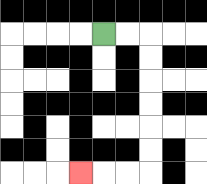{'start': '[4, 1]', 'end': '[3, 7]', 'path_directions': 'R,R,D,D,D,D,D,D,L,L,L', 'path_coordinates': '[[4, 1], [5, 1], [6, 1], [6, 2], [6, 3], [6, 4], [6, 5], [6, 6], [6, 7], [5, 7], [4, 7], [3, 7]]'}